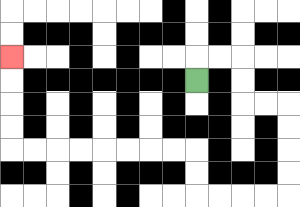{'start': '[8, 3]', 'end': '[0, 2]', 'path_directions': 'U,R,R,D,D,R,R,D,D,D,D,L,L,L,L,U,U,L,L,L,L,L,L,L,L,U,U,U,U', 'path_coordinates': '[[8, 3], [8, 2], [9, 2], [10, 2], [10, 3], [10, 4], [11, 4], [12, 4], [12, 5], [12, 6], [12, 7], [12, 8], [11, 8], [10, 8], [9, 8], [8, 8], [8, 7], [8, 6], [7, 6], [6, 6], [5, 6], [4, 6], [3, 6], [2, 6], [1, 6], [0, 6], [0, 5], [0, 4], [0, 3], [0, 2]]'}